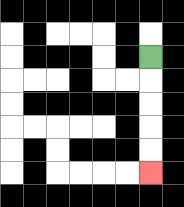{'start': '[6, 2]', 'end': '[6, 7]', 'path_directions': 'D,D,D,D,D', 'path_coordinates': '[[6, 2], [6, 3], [6, 4], [6, 5], [6, 6], [6, 7]]'}